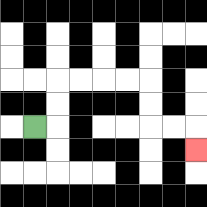{'start': '[1, 5]', 'end': '[8, 6]', 'path_directions': 'R,U,U,R,R,R,R,D,D,R,R,D', 'path_coordinates': '[[1, 5], [2, 5], [2, 4], [2, 3], [3, 3], [4, 3], [5, 3], [6, 3], [6, 4], [6, 5], [7, 5], [8, 5], [8, 6]]'}